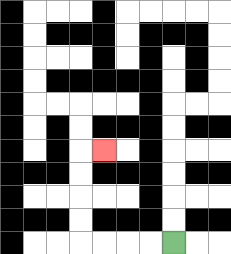{'start': '[7, 10]', 'end': '[4, 6]', 'path_directions': 'L,L,L,L,U,U,U,U,R', 'path_coordinates': '[[7, 10], [6, 10], [5, 10], [4, 10], [3, 10], [3, 9], [3, 8], [3, 7], [3, 6], [4, 6]]'}